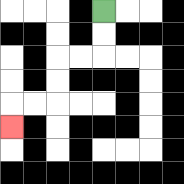{'start': '[4, 0]', 'end': '[0, 5]', 'path_directions': 'D,D,L,L,D,D,L,L,D', 'path_coordinates': '[[4, 0], [4, 1], [4, 2], [3, 2], [2, 2], [2, 3], [2, 4], [1, 4], [0, 4], [0, 5]]'}